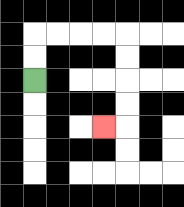{'start': '[1, 3]', 'end': '[4, 5]', 'path_directions': 'U,U,R,R,R,R,D,D,D,D,L', 'path_coordinates': '[[1, 3], [1, 2], [1, 1], [2, 1], [3, 1], [4, 1], [5, 1], [5, 2], [5, 3], [5, 4], [5, 5], [4, 5]]'}